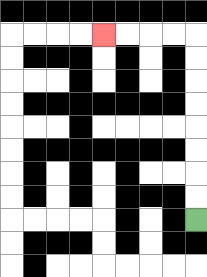{'start': '[8, 9]', 'end': '[4, 1]', 'path_directions': 'U,U,U,U,U,U,U,U,L,L,L,L', 'path_coordinates': '[[8, 9], [8, 8], [8, 7], [8, 6], [8, 5], [8, 4], [8, 3], [8, 2], [8, 1], [7, 1], [6, 1], [5, 1], [4, 1]]'}